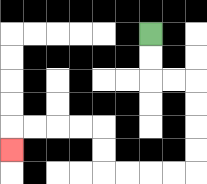{'start': '[6, 1]', 'end': '[0, 6]', 'path_directions': 'D,D,R,R,D,D,D,D,L,L,L,L,U,U,L,L,L,L,D', 'path_coordinates': '[[6, 1], [6, 2], [6, 3], [7, 3], [8, 3], [8, 4], [8, 5], [8, 6], [8, 7], [7, 7], [6, 7], [5, 7], [4, 7], [4, 6], [4, 5], [3, 5], [2, 5], [1, 5], [0, 5], [0, 6]]'}